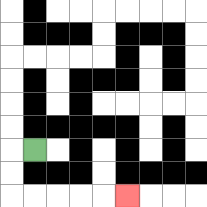{'start': '[1, 6]', 'end': '[5, 8]', 'path_directions': 'L,D,D,R,R,R,R,R', 'path_coordinates': '[[1, 6], [0, 6], [0, 7], [0, 8], [1, 8], [2, 8], [3, 8], [4, 8], [5, 8]]'}